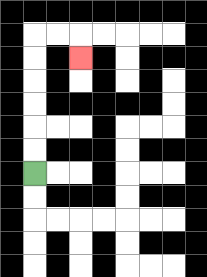{'start': '[1, 7]', 'end': '[3, 2]', 'path_directions': 'U,U,U,U,U,U,R,R,D', 'path_coordinates': '[[1, 7], [1, 6], [1, 5], [1, 4], [1, 3], [1, 2], [1, 1], [2, 1], [3, 1], [3, 2]]'}